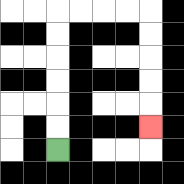{'start': '[2, 6]', 'end': '[6, 5]', 'path_directions': 'U,U,U,U,U,U,R,R,R,R,D,D,D,D,D', 'path_coordinates': '[[2, 6], [2, 5], [2, 4], [2, 3], [2, 2], [2, 1], [2, 0], [3, 0], [4, 0], [5, 0], [6, 0], [6, 1], [6, 2], [6, 3], [6, 4], [6, 5]]'}